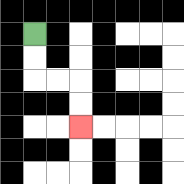{'start': '[1, 1]', 'end': '[3, 5]', 'path_directions': 'D,D,R,R,D,D', 'path_coordinates': '[[1, 1], [1, 2], [1, 3], [2, 3], [3, 3], [3, 4], [3, 5]]'}